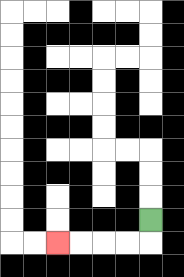{'start': '[6, 9]', 'end': '[2, 10]', 'path_directions': 'D,L,L,L,L', 'path_coordinates': '[[6, 9], [6, 10], [5, 10], [4, 10], [3, 10], [2, 10]]'}